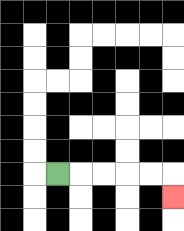{'start': '[2, 7]', 'end': '[7, 8]', 'path_directions': 'R,R,R,R,R,D', 'path_coordinates': '[[2, 7], [3, 7], [4, 7], [5, 7], [6, 7], [7, 7], [7, 8]]'}